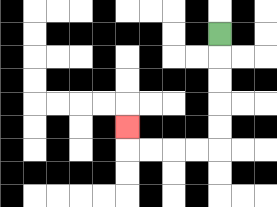{'start': '[9, 1]', 'end': '[5, 5]', 'path_directions': 'D,D,D,D,D,L,L,L,L,U', 'path_coordinates': '[[9, 1], [9, 2], [9, 3], [9, 4], [9, 5], [9, 6], [8, 6], [7, 6], [6, 6], [5, 6], [5, 5]]'}